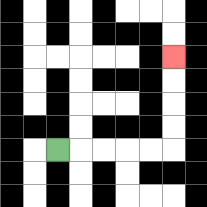{'start': '[2, 6]', 'end': '[7, 2]', 'path_directions': 'R,R,R,R,R,U,U,U,U', 'path_coordinates': '[[2, 6], [3, 6], [4, 6], [5, 6], [6, 6], [7, 6], [7, 5], [7, 4], [7, 3], [7, 2]]'}